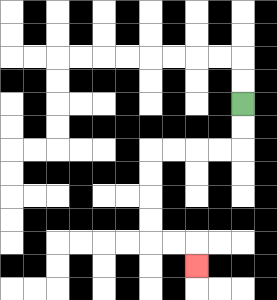{'start': '[10, 4]', 'end': '[8, 11]', 'path_directions': 'D,D,L,L,L,L,D,D,D,D,R,R,D', 'path_coordinates': '[[10, 4], [10, 5], [10, 6], [9, 6], [8, 6], [7, 6], [6, 6], [6, 7], [6, 8], [6, 9], [6, 10], [7, 10], [8, 10], [8, 11]]'}